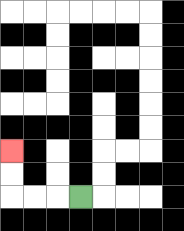{'start': '[3, 8]', 'end': '[0, 6]', 'path_directions': 'L,L,L,U,U', 'path_coordinates': '[[3, 8], [2, 8], [1, 8], [0, 8], [0, 7], [0, 6]]'}